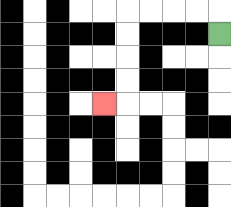{'start': '[9, 1]', 'end': '[4, 4]', 'path_directions': 'U,L,L,L,L,D,D,D,D,L', 'path_coordinates': '[[9, 1], [9, 0], [8, 0], [7, 0], [6, 0], [5, 0], [5, 1], [5, 2], [5, 3], [5, 4], [4, 4]]'}